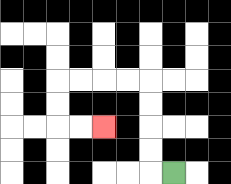{'start': '[7, 7]', 'end': '[4, 5]', 'path_directions': 'L,U,U,U,U,L,L,L,L,D,D,R,R', 'path_coordinates': '[[7, 7], [6, 7], [6, 6], [6, 5], [6, 4], [6, 3], [5, 3], [4, 3], [3, 3], [2, 3], [2, 4], [2, 5], [3, 5], [4, 5]]'}